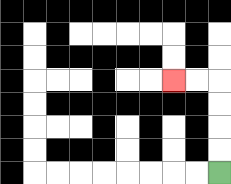{'start': '[9, 7]', 'end': '[7, 3]', 'path_directions': 'U,U,U,U,L,L', 'path_coordinates': '[[9, 7], [9, 6], [9, 5], [9, 4], [9, 3], [8, 3], [7, 3]]'}